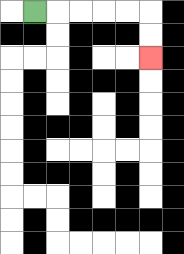{'start': '[1, 0]', 'end': '[6, 2]', 'path_directions': 'R,R,R,R,R,D,D', 'path_coordinates': '[[1, 0], [2, 0], [3, 0], [4, 0], [5, 0], [6, 0], [6, 1], [6, 2]]'}